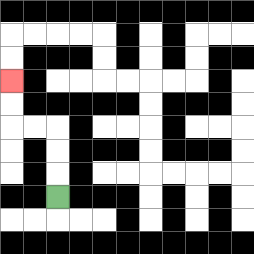{'start': '[2, 8]', 'end': '[0, 3]', 'path_directions': 'U,U,U,L,L,U,U', 'path_coordinates': '[[2, 8], [2, 7], [2, 6], [2, 5], [1, 5], [0, 5], [0, 4], [0, 3]]'}